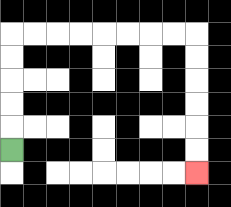{'start': '[0, 6]', 'end': '[8, 7]', 'path_directions': 'U,U,U,U,U,R,R,R,R,R,R,R,R,D,D,D,D,D,D', 'path_coordinates': '[[0, 6], [0, 5], [0, 4], [0, 3], [0, 2], [0, 1], [1, 1], [2, 1], [3, 1], [4, 1], [5, 1], [6, 1], [7, 1], [8, 1], [8, 2], [8, 3], [8, 4], [8, 5], [8, 6], [8, 7]]'}